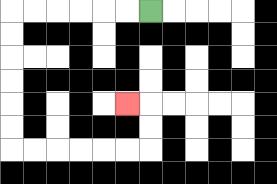{'start': '[6, 0]', 'end': '[5, 4]', 'path_directions': 'L,L,L,L,L,L,D,D,D,D,D,D,R,R,R,R,R,R,U,U,L', 'path_coordinates': '[[6, 0], [5, 0], [4, 0], [3, 0], [2, 0], [1, 0], [0, 0], [0, 1], [0, 2], [0, 3], [0, 4], [0, 5], [0, 6], [1, 6], [2, 6], [3, 6], [4, 6], [5, 6], [6, 6], [6, 5], [6, 4], [5, 4]]'}